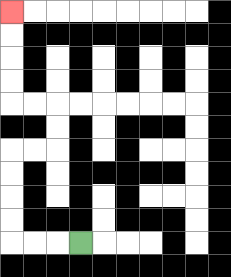{'start': '[3, 10]', 'end': '[0, 0]', 'path_directions': 'L,L,L,U,U,U,U,R,R,U,U,L,L,U,U,U,U', 'path_coordinates': '[[3, 10], [2, 10], [1, 10], [0, 10], [0, 9], [0, 8], [0, 7], [0, 6], [1, 6], [2, 6], [2, 5], [2, 4], [1, 4], [0, 4], [0, 3], [0, 2], [0, 1], [0, 0]]'}